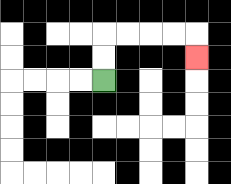{'start': '[4, 3]', 'end': '[8, 2]', 'path_directions': 'U,U,R,R,R,R,D', 'path_coordinates': '[[4, 3], [4, 2], [4, 1], [5, 1], [6, 1], [7, 1], [8, 1], [8, 2]]'}